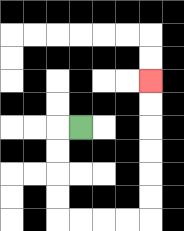{'start': '[3, 5]', 'end': '[6, 3]', 'path_directions': 'L,D,D,D,D,R,R,R,R,U,U,U,U,U,U', 'path_coordinates': '[[3, 5], [2, 5], [2, 6], [2, 7], [2, 8], [2, 9], [3, 9], [4, 9], [5, 9], [6, 9], [6, 8], [6, 7], [6, 6], [6, 5], [6, 4], [6, 3]]'}